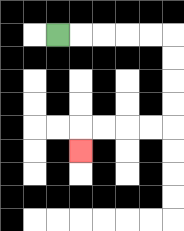{'start': '[2, 1]', 'end': '[3, 6]', 'path_directions': 'R,R,R,R,R,D,D,D,D,L,L,L,L,D', 'path_coordinates': '[[2, 1], [3, 1], [4, 1], [5, 1], [6, 1], [7, 1], [7, 2], [7, 3], [7, 4], [7, 5], [6, 5], [5, 5], [4, 5], [3, 5], [3, 6]]'}